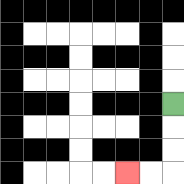{'start': '[7, 4]', 'end': '[5, 7]', 'path_directions': 'D,D,D,L,L', 'path_coordinates': '[[7, 4], [7, 5], [7, 6], [7, 7], [6, 7], [5, 7]]'}